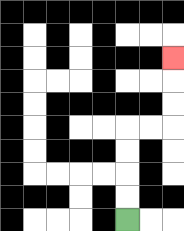{'start': '[5, 9]', 'end': '[7, 2]', 'path_directions': 'U,U,U,U,R,R,U,U,U', 'path_coordinates': '[[5, 9], [5, 8], [5, 7], [5, 6], [5, 5], [6, 5], [7, 5], [7, 4], [7, 3], [7, 2]]'}